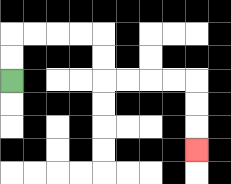{'start': '[0, 3]', 'end': '[8, 6]', 'path_directions': 'U,U,R,R,R,R,D,D,R,R,R,R,D,D,D', 'path_coordinates': '[[0, 3], [0, 2], [0, 1], [1, 1], [2, 1], [3, 1], [4, 1], [4, 2], [4, 3], [5, 3], [6, 3], [7, 3], [8, 3], [8, 4], [8, 5], [8, 6]]'}